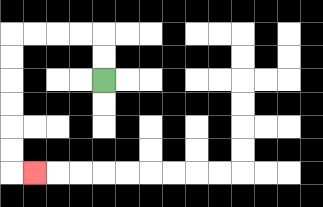{'start': '[4, 3]', 'end': '[1, 7]', 'path_directions': 'U,U,L,L,L,L,D,D,D,D,D,D,R', 'path_coordinates': '[[4, 3], [4, 2], [4, 1], [3, 1], [2, 1], [1, 1], [0, 1], [0, 2], [0, 3], [0, 4], [0, 5], [0, 6], [0, 7], [1, 7]]'}